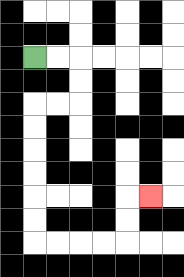{'start': '[1, 2]', 'end': '[6, 8]', 'path_directions': 'R,R,D,D,L,L,D,D,D,D,D,D,R,R,R,R,U,U,R', 'path_coordinates': '[[1, 2], [2, 2], [3, 2], [3, 3], [3, 4], [2, 4], [1, 4], [1, 5], [1, 6], [1, 7], [1, 8], [1, 9], [1, 10], [2, 10], [3, 10], [4, 10], [5, 10], [5, 9], [5, 8], [6, 8]]'}